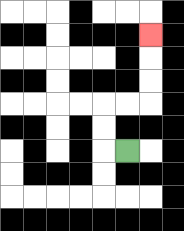{'start': '[5, 6]', 'end': '[6, 1]', 'path_directions': 'L,U,U,R,R,U,U,U', 'path_coordinates': '[[5, 6], [4, 6], [4, 5], [4, 4], [5, 4], [6, 4], [6, 3], [6, 2], [6, 1]]'}